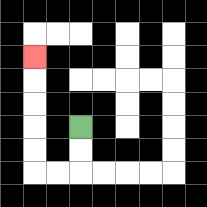{'start': '[3, 5]', 'end': '[1, 2]', 'path_directions': 'D,D,L,L,U,U,U,U,U', 'path_coordinates': '[[3, 5], [3, 6], [3, 7], [2, 7], [1, 7], [1, 6], [1, 5], [1, 4], [1, 3], [1, 2]]'}